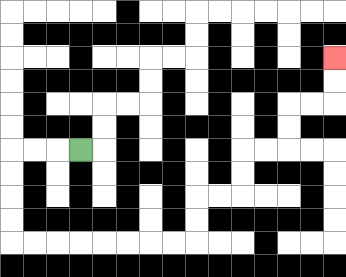{'start': '[3, 6]', 'end': '[14, 2]', 'path_directions': 'L,L,L,D,D,D,D,R,R,R,R,R,R,R,R,U,U,R,R,U,U,R,R,U,U,R,R,U,U', 'path_coordinates': '[[3, 6], [2, 6], [1, 6], [0, 6], [0, 7], [0, 8], [0, 9], [0, 10], [1, 10], [2, 10], [3, 10], [4, 10], [5, 10], [6, 10], [7, 10], [8, 10], [8, 9], [8, 8], [9, 8], [10, 8], [10, 7], [10, 6], [11, 6], [12, 6], [12, 5], [12, 4], [13, 4], [14, 4], [14, 3], [14, 2]]'}